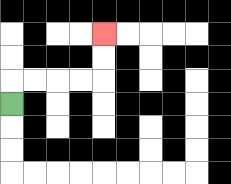{'start': '[0, 4]', 'end': '[4, 1]', 'path_directions': 'U,R,R,R,R,U,U', 'path_coordinates': '[[0, 4], [0, 3], [1, 3], [2, 3], [3, 3], [4, 3], [4, 2], [4, 1]]'}